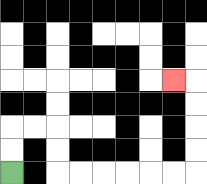{'start': '[0, 7]', 'end': '[7, 3]', 'path_directions': 'U,U,R,R,D,D,R,R,R,R,R,R,U,U,U,U,L', 'path_coordinates': '[[0, 7], [0, 6], [0, 5], [1, 5], [2, 5], [2, 6], [2, 7], [3, 7], [4, 7], [5, 7], [6, 7], [7, 7], [8, 7], [8, 6], [8, 5], [8, 4], [8, 3], [7, 3]]'}